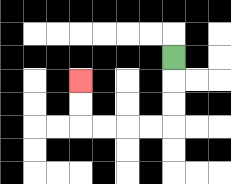{'start': '[7, 2]', 'end': '[3, 3]', 'path_directions': 'D,D,D,L,L,L,L,U,U', 'path_coordinates': '[[7, 2], [7, 3], [7, 4], [7, 5], [6, 5], [5, 5], [4, 5], [3, 5], [3, 4], [3, 3]]'}